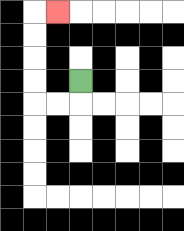{'start': '[3, 3]', 'end': '[2, 0]', 'path_directions': 'D,L,L,U,U,U,U,R', 'path_coordinates': '[[3, 3], [3, 4], [2, 4], [1, 4], [1, 3], [1, 2], [1, 1], [1, 0], [2, 0]]'}